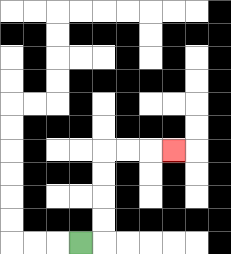{'start': '[3, 10]', 'end': '[7, 6]', 'path_directions': 'R,U,U,U,U,R,R,R', 'path_coordinates': '[[3, 10], [4, 10], [4, 9], [4, 8], [4, 7], [4, 6], [5, 6], [6, 6], [7, 6]]'}